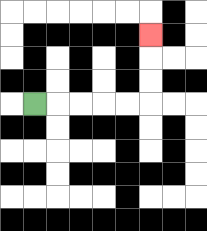{'start': '[1, 4]', 'end': '[6, 1]', 'path_directions': 'R,R,R,R,R,U,U,U', 'path_coordinates': '[[1, 4], [2, 4], [3, 4], [4, 4], [5, 4], [6, 4], [6, 3], [6, 2], [6, 1]]'}